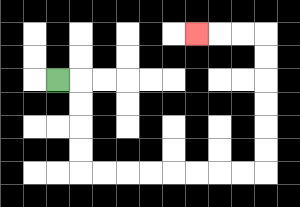{'start': '[2, 3]', 'end': '[8, 1]', 'path_directions': 'R,D,D,D,D,R,R,R,R,R,R,R,R,U,U,U,U,U,U,L,L,L', 'path_coordinates': '[[2, 3], [3, 3], [3, 4], [3, 5], [3, 6], [3, 7], [4, 7], [5, 7], [6, 7], [7, 7], [8, 7], [9, 7], [10, 7], [11, 7], [11, 6], [11, 5], [11, 4], [11, 3], [11, 2], [11, 1], [10, 1], [9, 1], [8, 1]]'}